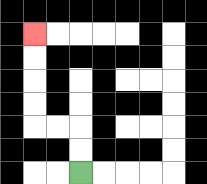{'start': '[3, 7]', 'end': '[1, 1]', 'path_directions': 'U,U,L,L,U,U,U,U', 'path_coordinates': '[[3, 7], [3, 6], [3, 5], [2, 5], [1, 5], [1, 4], [1, 3], [1, 2], [1, 1]]'}